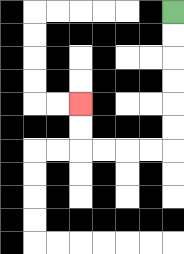{'start': '[7, 0]', 'end': '[3, 4]', 'path_directions': 'D,D,D,D,D,D,L,L,L,L,U,U', 'path_coordinates': '[[7, 0], [7, 1], [7, 2], [7, 3], [7, 4], [7, 5], [7, 6], [6, 6], [5, 6], [4, 6], [3, 6], [3, 5], [3, 4]]'}